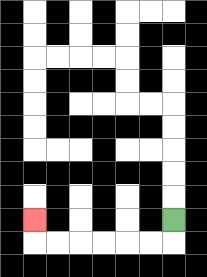{'start': '[7, 9]', 'end': '[1, 9]', 'path_directions': 'D,L,L,L,L,L,L,U', 'path_coordinates': '[[7, 9], [7, 10], [6, 10], [5, 10], [4, 10], [3, 10], [2, 10], [1, 10], [1, 9]]'}